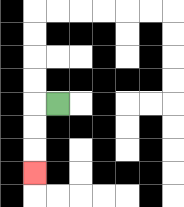{'start': '[2, 4]', 'end': '[1, 7]', 'path_directions': 'L,D,D,D', 'path_coordinates': '[[2, 4], [1, 4], [1, 5], [1, 6], [1, 7]]'}